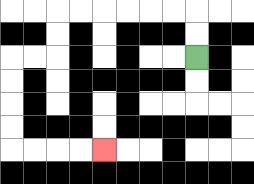{'start': '[8, 2]', 'end': '[4, 6]', 'path_directions': 'U,U,L,L,L,L,L,L,D,D,L,L,D,D,D,D,R,R,R,R', 'path_coordinates': '[[8, 2], [8, 1], [8, 0], [7, 0], [6, 0], [5, 0], [4, 0], [3, 0], [2, 0], [2, 1], [2, 2], [1, 2], [0, 2], [0, 3], [0, 4], [0, 5], [0, 6], [1, 6], [2, 6], [3, 6], [4, 6]]'}